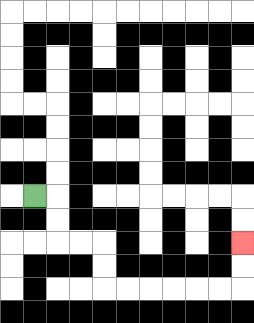{'start': '[1, 8]', 'end': '[10, 10]', 'path_directions': 'R,D,D,R,R,D,D,R,R,R,R,R,R,U,U', 'path_coordinates': '[[1, 8], [2, 8], [2, 9], [2, 10], [3, 10], [4, 10], [4, 11], [4, 12], [5, 12], [6, 12], [7, 12], [8, 12], [9, 12], [10, 12], [10, 11], [10, 10]]'}